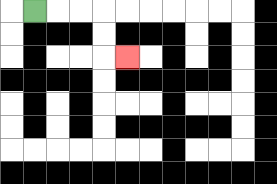{'start': '[1, 0]', 'end': '[5, 2]', 'path_directions': 'R,R,R,D,D,R', 'path_coordinates': '[[1, 0], [2, 0], [3, 0], [4, 0], [4, 1], [4, 2], [5, 2]]'}